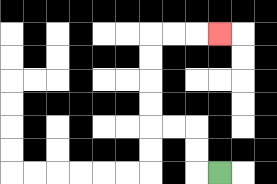{'start': '[9, 7]', 'end': '[9, 1]', 'path_directions': 'L,U,U,L,L,U,U,U,U,R,R,R', 'path_coordinates': '[[9, 7], [8, 7], [8, 6], [8, 5], [7, 5], [6, 5], [6, 4], [6, 3], [6, 2], [6, 1], [7, 1], [8, 1], [9, 1]]'}